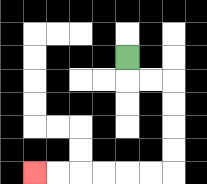{'start': '[5, 2]', 'end': '[1, 7]', 'path_directions': 'D,R,R,D,D,D,D,L,L,L,L,L,L', 'path_coordinates': '[[5, 2], [5, 3], [6, 3], [7, 3], [7, 4], [7, 5], [7, 6], [7, 7], [6, 7], [5, 7], [4, 7], [3, 7], [2, 7], [1, 7]]'}